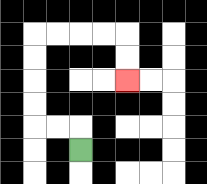{'start': '[3, 6]', 'end': '[5, 3]', 'path_directions': 'U,L,L,U,U,U,U,R,R,R,R,D,D', 'path_coordinates': '[[3, 6], [3, 5], [2, 5], [1, 5], [1, 4], [1, 3], [1, 2], [1, 1], [2, 1], [3, 1], [4, 1], [5, 1], [5, 2], [5, 3]]'}